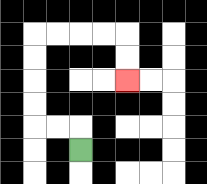{'start': '[3, 6]', 'end': '[5, 3]', 'path_directions': 'U,L,L,U,U,U,U,R,R,R,R,D,D', 'path_coordinates': '[[3, 6], [3, 5], [2, 5], [1, 5], [1, 4], [1, 3], [1, 2], [1, 1], [2, 1], [3, 1], [4, 1], [5, 1], [5, 2], [5, 3]]'}